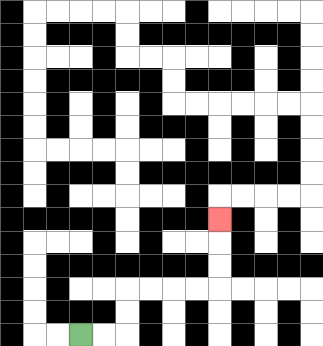{'start': '[3, 14]', 'end': '[9, 9]', 'path_directions': 'R,R,U,U,R,R,R,R,U,U,U', 'path_coordinates': '[[3, 14], [4, 14], [5, 14], [5, 13], [5, 12], [6, 12], [7, 12], [8, 12], [9, 12], [9, 11], [9, 10], [9, 9]]'}